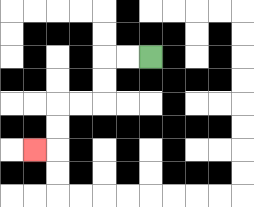{'start': '[6, 2]', 'end': '[1, 6]', 'path_directions': 'L,L,D,D,L,L,D,D,L', 'path_coordinates': '[[6, 2], [5, 2], [4, 2], [4, 3], [4, 4], [3, 4], [2, 4], [2, 5], [2, 6], [1, 6]]'}